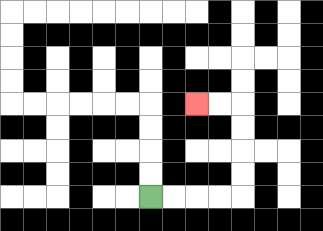{'start': '[6, 8]', 'end': '[8, 4]', 'path_directions': 'R,R,R,R,U,U,U,U,L,L', 'path_coordinates': '[[6, 8], [7, 8], [8, 8], [9, 8], [10, 8], [10, 7], [10, 6], [10, 5], [10, 4], [9, 4], [8, 4]]'}